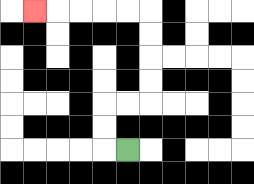{'start': '[5, 6]', 'end': '[1, 0]', 'path_directions': 'L,U,U,R,R,U,U,U,U,L,L,L,L,L', 'path_coordinates': '[[5, 6], [4, 6], [4, 5], [4, 4], [5, 4], [6, 4], [6, 3], [6, 2], [6, 1], [6, 0], [5, 0], [4, 0], [3, 0], [2, 0], [1, 0]]'}